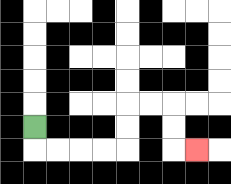{'start': '[1, 5]', 'end': '[8, 6]', 'path_directions': 'D,R,R,R,R,U,U,R,R,D,D,R', 'path_coordinates': '[[1, 5], [1, 6], [2, 6], [3, 6], [4, 6], [5, 6], [5, 5], [5, 4], [6, 4], [7, 4], [7, 5], [7, 6], [8, 6]]'}